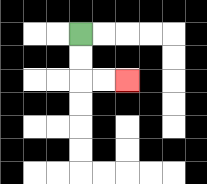{'start': '[3, 1]', 'end': '[5, 3]', 'path_directions': 'D,D,R,R', 'path_coordinates': '[[3, 1], [3, 2], [3, 3], [4, 3], [5, 3]]'}